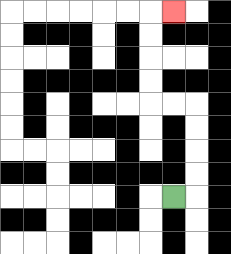{'start': '[7, 8]', 'end': '[7, 0]', 'path_directions': 'R,U,U,U,U,L,L,U,U,U,U,R', 'path_coordinates': '[[7, 8], [8, 8], [8, 7], [8, 6], [8, 5], [8, 4], [7, 4], [6, 4], [6, 3], [6, 2], [6, 1], [6, 0], [7, 0]]'}